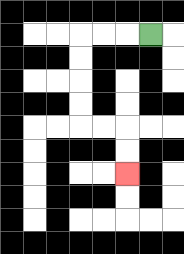{'start': '[6, 1]', 'end': '[5, 7]', 'path_directions': 'L,L,L,D,D,D,D,R,R,D,D', 'path_coordinates': '[[6, 1], [5, 1], [4, 1], [3, 1], [3, 2], [3, 3], [3, 4], [3, 5], [4, 5], [5, 5], [5, 6], [5, 7]]'}